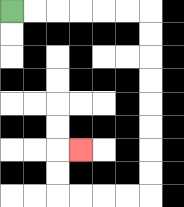{'start': '[0, 0]', 'end': '[3, 6]', 'path_directions': 'R,R,R,R,R,R,D,D,D,D,D,D,D,D,L,L,L,L,U,U,R', 'path_coordinates': '[[0, 0], [1, 0], [2, 0], [3, 0], [4, 0], [5, 0], [6, 0], [6, 1], [6, 2], [6, 3], [6, 4], [6, 5], [6, 6], [6, 7], [6, 8], [5, 8], [4, 8], [3, 8], [2, 8], [2, 7], [2, 6], [3, 6]]'}